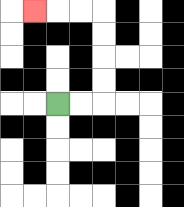{'start': '[2, 4]', 'end': '[1, 0]', 'path_directions': 'R,R,U,U,U,U,L,L,L', 'path_coordinates': '[[2, 4], [3, 4], [4, 4], [4, 3], [4, 2], [4, 1], [4, 0], [3, 0], [2, 0], [1, 0]]'}